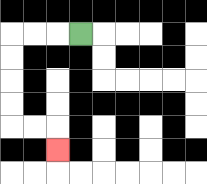{'start': '[3, 1]', 'end': '[2, 6]', 'path_directions': 'L,L,L,D,D,D,D,R,R,D', 'path_coordinates': '[[3, 1], [2, 1], [1, 1], [0, 1], [0, 2], [0, 3], [0, 4], [0, 5], [1, 5], [2, 5], [2, 6]]'}